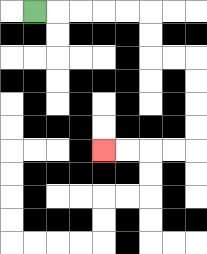{'start': '[1, 0]', 'end': '[4, 6]', 'path_directions': 'R,R,R,R,R,D,D,R,R,D,D,D,D,L,L,L,L', 'path_coordinates': '[[1, 0], [2, 0], [3, 0], [4, 0], [5, 0], [6, 0], [6, 1], [6, 2], [7, 2], [8, 2], [8, 3], [8, 4], [8, 5], [8, 6], [7, 6], [6, 6], [5, 6], [4, 6]]'}